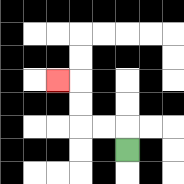{'start': '[5, 6]', 'end': '[2, 3]', 'path_directions': 'U,L,L,U,U,L', 'path_coordinates': '[[5, 6], [5, 5], [4, 5], [3, 5], [3, 4], [3, 3], [2, 3]]'}